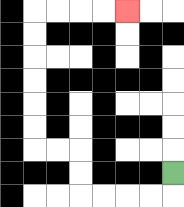{'start': '[7, 7]', 'end': '[5, 0]', 'path_directions': 'D,L,L,L,L,U,U,L,L,U,U,U,U,U,U,R,R,R,R', 'path_coordinates': '[[7, 7], [7, 8], [6, 8], [5, 8], [4, 8], [3, 8], [3, 7], [3, 6], [2, 6], [1, 6], [1, 5], [1, 4], [1, 3], [1, 2], [1, 1], [1, 0], [2, 0], [3, 0], [4, 0], [5, 0]]'}